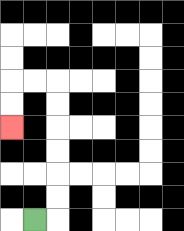{'start': '[1, 9]', 'end': '[0, 5]', 'path_directions': 'R,U,U,U,U,U,U,L,L,D,D', 'path_coordinates': '[[1, 9], [2, 9], [2, 8], [2, 7], [2, 6], [2, 5], [2, 4], [2, 3], [1, 3], [0, 3], [0, 4], [0, 5]]'}